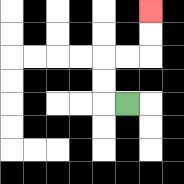{'start': '[5, 4]', 'end': '[6, 0]', 'path_directions': 'L,U,U,R,R,U,U', 'path_coordinates': '[[5, 4], [4, 4], [4, 3], [4, 2], [5, 2], [6, 2], [6, 1], [6, 0]]'}